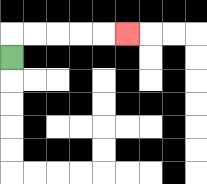{'start': '[0, 2]', 'end': '[5, 1]', 'path_directions': 'U,R,R,R,R,R', 'path_coordinates': '[[0, 2], [0, 1], [1, 1], [2, 1], [3, 1], [4, 1], [5, 1]]'}